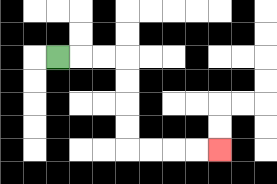{'start': '[2, 2]', 'end': '[9, 6]', 'path_directions': 'R,R,R,D,D,D,D,R,R,R,R', 'path_coordinates': '[[2, 2], [3, 2], [4, 2], [5, 2], [5, 3], [5, 4], [5, 5], [5, 6], [6, 6], [7, 6], [8, 6], [9, 6]]'}